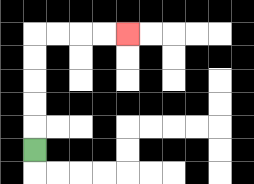{'start': '[1, 6]', 'end': '[5, 1]', 'path_directions': 'U,U,U,U,U,R,R,R,R', 'path_coordinates': '[[1, 6], [1, 5], [1, 4], [1, 3], [1, 2], [1, 1], [2, 1], [3, 1], [4, 1], [5, 1]]'}